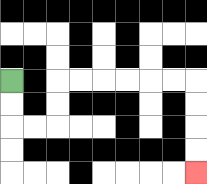{'start': '[0, 3]', 'end': '[8, 7]', 'path_directions': 'D,D,R,R,U,U,R,R,R,R,R,R,D,D,D,D', 'path_coordinates': '[[0, 3], [0, 4], [0, 5], [1, 5], [2, 5], [2, 4], [2, 3], [3, 3], [4, 3], [5, 3], [6, 3], [7, 3], [8, 3], [8, 4], [8, 5], [8, 6], [8, 7]]'}